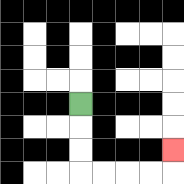{'start': '[3, 4]', 'end': '[7, 6]', 'path_directions': 'D,D,D,R,R,R,R,U', 'path_coordinates': '[[3, 4], [3, 5], [3, 6], [3, 7], [4, 7], [5, 7], [6, 7], [7, 7], [7, 6]]'}